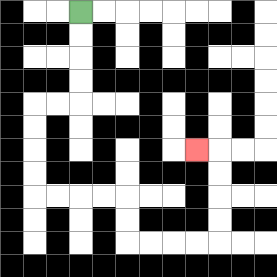{'start': '[3, 0]', 'end': '[8, 6]', 'path_directions': 'D,D,D,D,L,L,D,D,D,D,R,R,R,R,D,D,R,R,R,R,U,U,U,U,L', 'path_coordinates': '[[3, 0], [3, 1], [3, 2], [3, 3], [3, 4], [2, 4], [1, 4], [1, 5], [1, 6], [1, 7], [1, 8], [2, 8], [3, 8], [4, 8], [5, 8], [5, 9], [5, 10], [6, 10], [7, 10], [8, 10], [9, 10], [9, 9], [9, 8], [9, 7], [9, 6], [8, 6]]'}